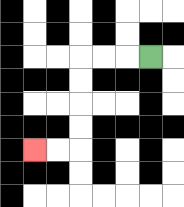{'start': '[6, 2]', 'end': '[1, 6]', 'path_directions': 'L,L,L,D,D,D,D,L,L', 'path_coordinates': '[[6, 2], [5, 2], [4, 2], [3, 2], [3, 3], [3, 4], [3, 5], [3, 6], [2, 6], [1, 6]]'}